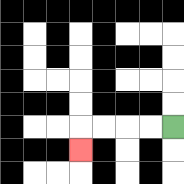{'start': '[7, 5]', 'end': '[3, 6]', 'path_directions': 'L,L,L,L,D', 'path_coordinates': '[[7, 5], [6, 5], [5, 5], [4, 5], [3, 5], [3, 6]]'}